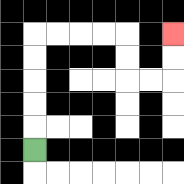{'start': '[1, 6]', 'end': '[7, 1]', 'path_directions': 'U,U,U,U,U,R,R,R,R,D,D,R,R,U,U', 'path_coordinates': '[[1, 6], [1, 5], [1, 4], [1, 3], [1, 2], [1, 1], [2, 1], [3, 1], [4, 1], [5, 1], [5, 2], [5, 3], [6, 3], [7, 3], [7, 2], [7, 1]]'}